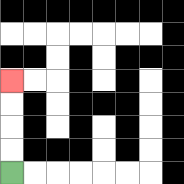{'start': '[0, 7]', 'end': '[0, 3]', 'path_directions': 'U,U,U,U', 'path_coordinates': '[[0, 7], [0, 6], [0, 5], [0, 4], [0, 3]]'}